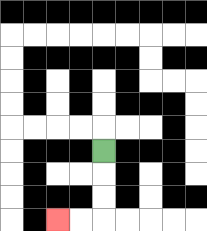{'start': '[4, 6]', 'end': '[2, 9]', 'path_directions': 'D,D,D,L,L', 'path_coordinates': '[[4, 6], [4, 7], [4, 8], [4, 9], [3, 9], [2, 9]]'}